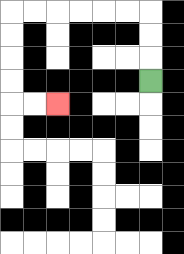{'start': '[6, 3]', 'end': '[2, 4]', 'path_directions': 'U,U,U,L,L,L,L,L,L,D,D,D,D,R,R', 'path_coordinates': '[[6, 3], [6, 2], [6, 1], [6, 0], [5, 0], [4, 0], [3, 0], [2, 0], [1, 0], [0, 0], [0, 1], [0, 2], [0, 3], [0, 4], [1, 4], [2, 4]]'}